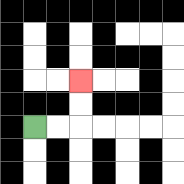{'start': '[1, 5]', 'end': '[3, 3]', 'path_directions': 'R,R,U,U', 'path_coordinates': '[[1, 5], [2, 5], [3, 5], [3, 4], [3, 3]]'}